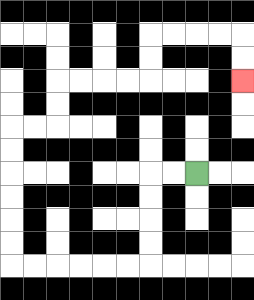{'start': '[8, 7]', 'end': '[10, 3]', 'path_directions': 'L,L,D,D,D,D,L,L,L,L,L,L,U,U,U,U,U,U,R,R,U,U,R,R,R,R,U,U,R,R,R,R,D,D', 'path_coordinates': '[[8, 7], [7, 7], [6, 7], [6, 8], [6, 9], [6, 10], [6, 11], [5, 11], [4, 11], [3, 11], [2, 11], [1, 11], [0, 11], [0, 10], [0, 9], [0, 8], [0, 7], [0, 6], [0, 5], [1, 5], [2, 5], [2, 4], [2, 3], [3, 3], [4, 3], [5, 3], [6, 3], [6, 2], [6, 1], [7, 1], [8, 1], [9, 1], [10, 1], [10, 2], [10, 3]]'}